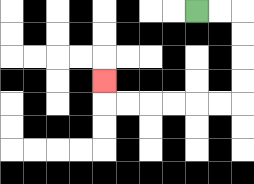{'start': '[8, 0]', 'end': '[4, 3]', 'path_directions': 'R,R,D,D,D,D,L,L,L,L,L,L,U', 'path_coordinates': '[[8, 0], [9, 0], [10, 0], [10, 1], [10, 2], [10, 3], [10, 4], [9, 4], [8, 4], [7, 4], [6, 4], [5, 4], [4, 4], [4, 3]]'}